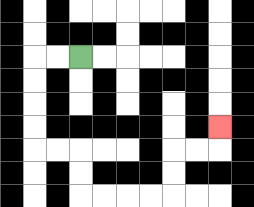{'start': '[3, 2]', 'end': '[9, 5]', 'path_directions': 'L,L,D,D,D,D,R,R,D,D,R,R,R,R,U,U,R,R,U', 'path_coordinates': '[[3, 2], [2, 2], [1, 2], [1, 3], [1, 4], [1, 5], [1, 6], [2, 6], [3, 6], [3, 7], [3, 8], [4, 8], [5, 8], [6, 8], [7, 8], [7, 7], [7, 6], [8, 6], [9, 6], [9, 5]]'}